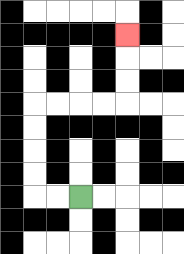{'start': '[3, 8]', 'end': '[5, 1]', 'path_directions': 'L,L,U,U,U,U,R,R,R,R,U,U,U', 'path_coordinates': '[[3, 8], [2, 8], [1, 8], [1, 7], [1, 6], [1, 5], [1, 4], [2, 4], [3, 4], [4, 4], [5, 4], [5, 3], [5, 2], [5, 1]]'}